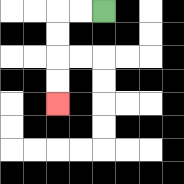{'start': '[4, 0]', 'end': '[2, 4]', 'path_directions': 'L,L,D,D,D,D', 'path_coordinates': '[[4, 0], [3, 0], [2, 0], [2, 1], [2, 2], [2, 3], [2, 4]]'}